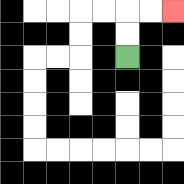{'start': '[5, 2]', 'end': '[7, 0]', 'path_directions': 'U,U,R,R', 'path_coordinates': '[[5, 2], [5, 1], [5, 0], [6, 0], [7, 0]]'}